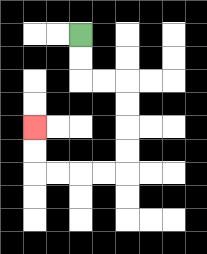{'start': '[3, 1]', 'end': '[1, 5]', 'path_directions': 'D,D,R,R,D,D,D,D,L,L,L,L,U,U', 'path_coordinates': '[[3, 1], [3, 2], [3, 3], [4, 3], [5, 3], [5, 4], [5, 5], [5, 6], [5, 7], [4, 7], [3, 7], [2, 7], [1, 7], [1, 6], [1, 5]]'}